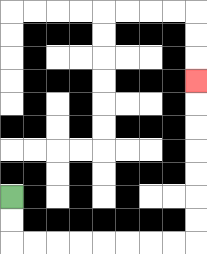{'start': '[0, 8]', 'end': '[8, 3]', 'path_directions': 'D,D,R,R,R,R,R,R,R,R,U,U,U,U,U,U,U', 'path_coordinates': '[[0, 8], [0, 9], [0, 10], [1, 10], [2, 10], [3, 10], [4, 10], [5, 10], [6, 10], [7, 10], [8, 10], [8, 9], [8, 8], [8, 7], [8, 6], [8, 5], [8, 4], [8, 3]]'}